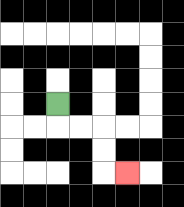{'start': '[2, 4]', 'end': '[5, 7]', 'path_directions': 'D,R,R,D,D,R', 'path_coordinates': '[[2, 4], [2, 5], [3, 5], [4, 5], [4, 6], [4, 7], [5, 7]]'}